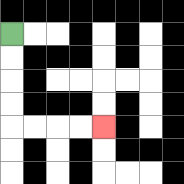{'start': '[0, 1]', 'end': '[4, 5]', 'path_directions': 'D,D,D,D,R,R,R,R', 'path_coordinates': '[[0, 1], [0, 2], [0, 3], [0, 4], [0, 5], [1, 5], [2, 5], [3, 5], [4, 5]]'}